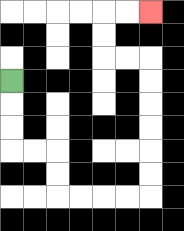{'start': '[0, 3]', 'end': '[6, 0]', 'path_directions': 'D,D,D,R,R,D,D,R,R,R,R,U,U,U,U,U,U,L,L,U,U,R,R', 'path_coordinates': '[[0, 3], [0, 4], [0, 5], [0, 6], [1, 6], [2, 6], [2, 7], [2, 8], [3, 8], [4, 8], [5, 8], [6, 8], [6, 7], [6, 6], [6, 5], [6, 4], [6, 3], [6, 2], [5, 2], [4, 2], [4, 1], [4, 0], [5, 0], [6, 0]]'}